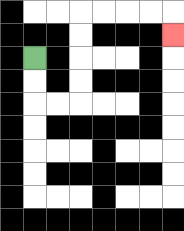{'start': '[1, 2]', 'end': '[7, 1]', 'path_directions': 'D,D,R,R,U,U,U,U,R,R,R,R,D', 'path_coordinates': '[[1, 2], [1, 3], [1, 4], [2, 4], [3, 4], [3, 3], [3, 2], [3, 1], [3, 0], [4, 0], [5, 0], [6, 0], [7, 0], [7, 1]]'}